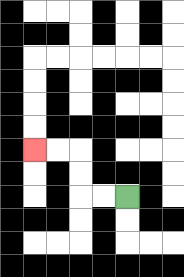{'start': '[5, 8]', 'end': '[1, 6]', 'path_directions': 'L,L,U,U,L,L', 'path_coordinates': '[[5, 8], [4, 8], [3, 8], [3, 7], [3, 6], [2, 6], [1, 6]]'}